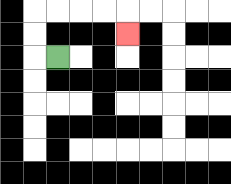{'start': '[2, 2]', 'end': '[5, 1]', 'path_directions': 'L,U,U,R,R,R,R,D', 'path_coordinates': '[[2, 2], [1, 2], [1, 1], [1, 0], [2, 0], [3, 0], [4, 0], [5, 0], [5, 1]]'}